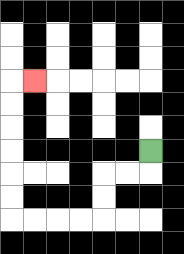{'start': '[6, 6]', 'end': '[1, 3]', 'path_directions': 'D,L,L,D,D,L,L,L,L,U,U,U,U,U,U,R', 'path_coordinates': '[[6, 6], [6, 7], [5, 7], [4, 7], [4, 8], [4, 9], [3, 9], [2, 9], [1, 9], [0, 9], [0, 8], [0, 7], [0, 6], [0, 5], [0, 4], [0, 3], [1, 3]]'}